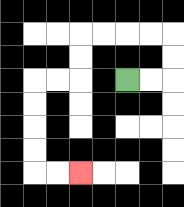{'start': '[5, 3]', 'end': '[3, 7]', 'path_directions': 'R,R,U,U,L,L,L,L,D,D,L,L,D,D,D,D,R,R', 'path_coordinates': '[[5, 3], [6, 3], [7, 3], [7, 2], [7, 1], [6, 1], [5, 1], [4, 1], [3, 1], [3, 2], [3, 3], [2, 3], [1, 3], [1, 4], [1, 5], [1, 6], [1, 7], [2, 7], [3, 7]]'}